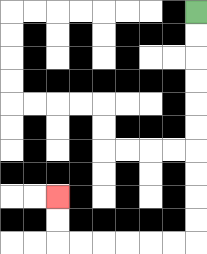{'start': '[8, 0]', 'end': '[2, 8]', 'path_directions': 'D,D,D,D,D,D,D,D,D,D,L,L,L,L,L,L,U,U', 'path_coordinates': '[[8, 0], [8, 1], [8, 2], [8, 3], [8, 4], [8, 5], [8, 6], [8, 7], [8, 8], [8, 9], [8, 10], [7, 10], [6, 10], [5, 10], [4, 10], [3, 10], [2, 10], [2, 9], [2, 8]]'}